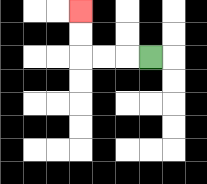{'start': '[6, 2]', 'end': '[3, 0]', 'path_directions': 'L,L,L,U,U', 'path_coordinates': '[[6, 2], [5, 2], [4, 2], [3, 2], [3, 1], [3, 0]]'}